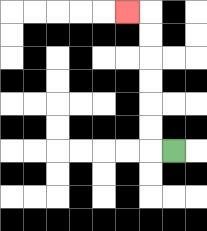{'start': '[7, 6]', 'end': '[5, 0]', 'path_directions': 'L,U,U,U,U,U,U,L', 'path_coordinates': '[[7, 6], [6, 6], [6, 5], [6, 4], [6, 3], [6, 2], [6, 1], [6, 0], [5, 0]]'}